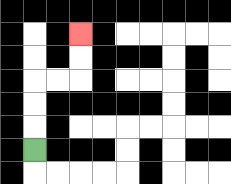{'start': '[1, 6]', 'end': '[3, 1]', 'path_directions': 'U,U,U,R,R,U,U', 'path_coordinates': '[[1, 6], [1, 5], [1, 4], [1, 3], [2, 3], [3, 3], [3, 2], [3, 1]]'}